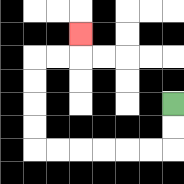{'start': '[7, 4]', 'end': '[3, 1]', 'path_directions': 'D,D,L,L,L,L,L,L,U,U,U,U,R,R,U', 'path_coordinates': '[[7, 4], [7, 5], [7, 6], [6, 6], [5, 6], [4, 6], [3, 6], [2, 6], [1, 6], [1, 5], [1, 4], [1, 3], [1, 2], [2, 2], [3, 2], [3, 1]]'}